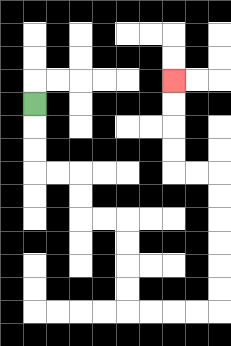{'start': '[1, 4]', 'end': '[7, 3]', 'path_directions': 'D,D,D,R,R,D,D,R,R,D,D,D,D,R,R,R,R,U,U,U,U,U,U,L,L,U,U,U,U', 'path_coordinates': '[[1, 4], [1, 5], [1, 6], [1, 7], [2, 7], [3, 7], [3, 8], [3, 9], [4, 9], [5, 9], [5, 10], [5, 11], [5, 12], [5, 13], [6, 13], [7, 13], [8, 13], [9, 13], [9, 12], [9, 11], [9, 10], [9, 9], [9, 8], [9, 7], [8, 7], [7, 7], [7, 6], [7, 5], [7, 4], [7, 3]]'}